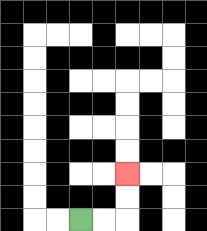{'start': '[3, 9]', 'end': '[5, 7]', 'path_directions': 'R,R,U,U', 'path_coordinates': '[[3, 9], [4, 9], [5, 9], [5, 8], [5, 7]]'}